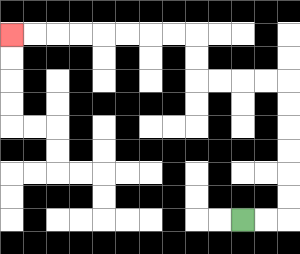{'start': '[10, 9]', 'end': '[0, 1]', 'path_directions': 'R,R,U,U,U,U,U,U,L,L,L,L,U,U,L,L,L,L,L,L,L,L', 'path_coordinates': '[[10, 9], [11, 9], [12, 9], [12, 8], [12, 7], [12, 6], [12, 5], [12, 4], [12, 3], [11, 3], [10, 3], [9, 3], [8, 3], [8, 2], [8, 1], [7, 1], [6, 1], [5, 1], [4, 1], [3, 1], [2, 1], [1, 1], [0, 1]]'}